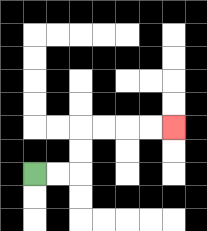{'start': '[1, 7]', 'end': '[7, 5]', 'path_directions': 'R,R,U,U,R,R,R,R', 'path_coordinates': '[[1, 7], [2, 7], [3, 7], [3, 6], [3, 5], [4, 5], [5, 5], [6, 5], [7, 5]]'}